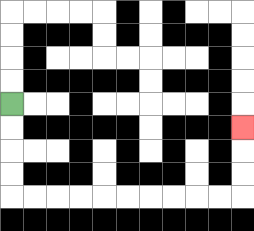{'start': '[0, 4]', 'end': '[10, 5]', 'path_directions': 'D,D,D,D,R,R,R,R,R,R,R,R,R,R,U,U,U', 'path_coordinates': '[[0, 4], [0, 5], [0, 6], [0, 7], [0, 8], [1, 8], [2, 8], [3, 8], [4, 8], [5, 8], [6, 8], [7, 8], [8, 8], [9, 8], [10, 8], [10, 7], [10, 6], [10, 5]]'}